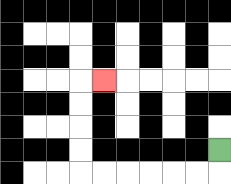{'start': '[9, 6]', 'end': '[4, 3]', 'path_directions': 'D,L,L,L,L,L,L,U,U,U,U,R', 'path_coordinates': '[[9, 6], [9, 7], [8, 7], [7, 7], [6, 7], [5, 7], [4, 7], [3, 7], [3, 6], [3, 5], [3, 4], [3, 3], [4, 3]]'}